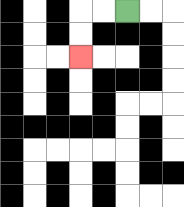{'start': '[5, 0]', 'end': '[3, 2]', 'path_directions': 'L,L,D,D', 'path_coordinates': '[[5, 0], [4, 0], [3, 0], [3, 1], [3, 2]]'}